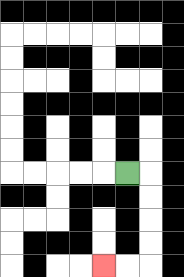{'start': '[5, 7]', 'end': '[4, 11]', 'path_directions': 'R,D,D,D,D,L,L', 'path_coordinates': '[[5, 7], [6, 7], [6, 8], [6, 9], [6, 10], [6, 11], [5, 11], [4, 11]]'}